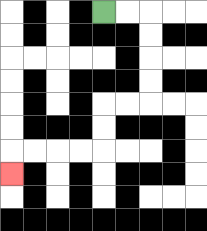{'start': '[4, 0]', 'end': '[0, 7]', 'path_directions': 'R,R,D,D,D,D,L,L,D,D,L,L,L,L,D', 'path_coordinates': '[[4, 0], [5, 0], [6, 0], [6, 1], [6, 2], [6, 3], [6, 4], [5, 4], [4, 4], [4, 5], [4, 6], [3, 6], [2, 6], [1, 6], [0, 6], [0, 7]]'}